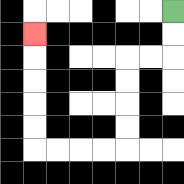{'start': '[7, 0]', 'end': '[1, 1]', 'path_directions': 'D,D,L,L,D,D,D,D,L,L,L,L,U,U,U,U,U', 'path_coordinates': '[[7, 0], [7, 1], [7, 2], [6, 2], [5, 2], [5, 3], [5, 4], [5, 5], [5, 6], [4, 6], [3, 6], [2, 6], [1, 6], [1, 5], [1, 4], [1, 3], [1, 2], [1, 1]]'}